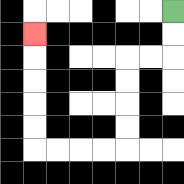{'start': '[7, 0]', 'end': '[1, 1]', 'path_directions': 'D,D,L,L,D,D,D,D,L,L,L,L,U,U,U,U,U', 'path_coordinates': '[[7, 0], [7, 1], [7, 2], [6, 2], [5, 2], [5, 3], [5, 4], [5, 5], [5, 6], [4, 6], [3, 6], [2, 6], [1, 6], [1, 5], [1, 4], [1, 3], [1, 2], [1, 1]]'}